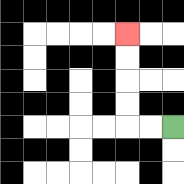{'start': '[7, 5]', 'end': '[5, 1]', 'path_directions': 'L,L,U,U,U,U', 'path_coordinates': '[[7, 5], [6, 5], [5, 5], [5, 4], [5, 3], [5, 2], [5, 1]]'}